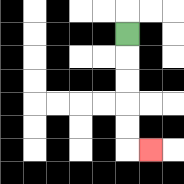{'start': '[5, 1]', 'end': '[6, 6]', 'path_directions': 'D,D,D,D,D,R', 'path_coordinates': '[[5, 1], [5, 2], [5, 3], [5, 4], [5, 5], [5, 6], [6, 6]]'}